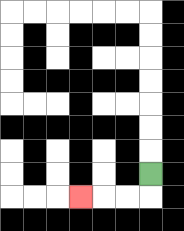{'start': '[6, 7]', 'end': '[3, 8]', 'path_directions': 'D,L,L,L', 'path_coordinates': '[[6, 7], [6, 8], [5, 8], [4, 8], [3, 8]]'}